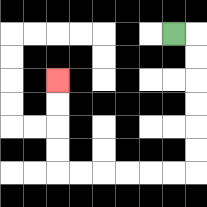{'start': '[7, 1]', 'end': '[2, 3]', 'path_directions': 'R,D,D,D,D,D,D,L,L,L,L,L,L,U,U,U,U', 'path_coordinates': '[[7, 1], [8, 1], [8, 2], [8, 3], [8, 4], [8, 5], [8, 6], [8, 7], [7, 7], [6, 7], [5, 7], [4, 7], [3, 7], [2, 7], [2, 6], [2, 5], [2, 4], [2, 3]]'}